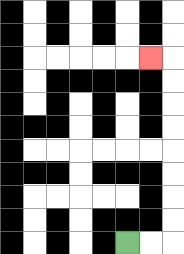{'start': '[5, 10]', 'end': '[6, 2]', 'path_directions': 'R,R,U,U,U,U,U,U,U,U,L', 'path_coordinates': '[[5, 10], [6, 10], [7, 10], [7, 9], [7, 8], [7, 7], [7, 6], [7, 5], [7, 4], [7, 3], [7, 2], [6, 2]]'}